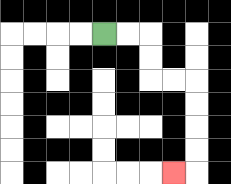{'start': '[4, 1]', 'end': '[7, 7]', 'path_directions': 'R,R,D,D,R,R,D,D,D,D,L', 'path_coordinates': '[[4, 1], [5, 1], [6, 1], [6, 2], [6, 3], [7, 3], [8, 3], [8, 4], [8, 5], [8, 6], [8, 7], [7, 7]]'}